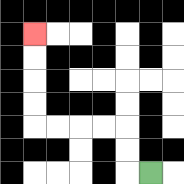{'start': '[6, 7]', 'end': '[1, 1]', 'path_directions': 'L,U,U,L,L,L,L,U,U,U,U', 'path_coordinates': '[[6, 7], [5, 7], [5, 6], [5, 5], [4, 5], [3, 5], [2, 5], [1, 5], [1, 4], [1, 3], [1, 2], [1, 1]]'}